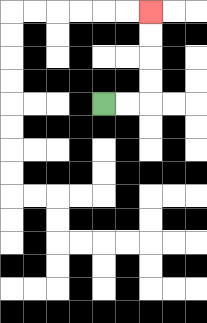{'start': '[4, 4]', 'end': '[6, 0]', 'path_directions': 'R,R,U,U,U,U', 'path_coordinates': '[[4, 4], [5, 4], [6, 4], [6, 3], [6, 2], [6, 1], [6, 0]]'}